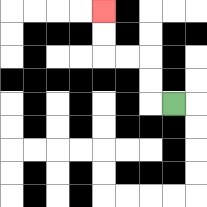{'start': '[7, 4]', 'end': '[4, 0]', 'path_directions': 'L,U,U,L,L,U,U', 'path_coordinates': '[[7, 4], [6, 4], [6, 3], [6, 2], [5, 2], [4, 2], [4, 1], [4, 0]]'}